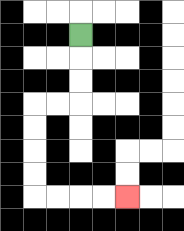{'start': '[3, 1]', 'end': '[5, 8]', 'path_directions': 'D,D,D,L,L,D,D,D,D,R,R,R,R', 'path_coordinates': '[[3, 1], [3, 2], [3, 3], [3, 4], [2, 4], [1, 4], [1, 5], [1, 6], [1, 7], [1, 8], [2, 8], [3, 8], [4, 8], [5, 8]]'}